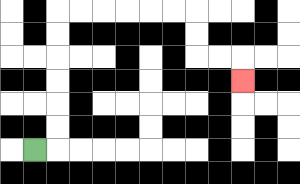{'start': '[1, 6]', 'end': '[10, 3]', 'path_directions': 'R,U,U,U,U,U,U,R,R,R,R,R,R,D,D,R,R,D', 'path_coordinates': '[[1, 6], [2, 6], [2, 5], [2, 4], [2, 3], [2, 2], [2, 1], [2, 0], [3, 0], [4, 0], [5, 0], [6, 0], [7, 0], [8, 0], [8, 1], [8, 2], [9, 2], [10, 2], [10, 3]]'}